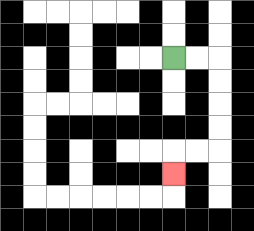{'start': '[7, 2]', 'end': '[7, 7]', 'path_directions': 'R,R,D,D,D,D,L,L,D', 'path_coordinates': '[[7, 2], [8, 2], [9, 2], [9, 3], [9, 4], [9, 5], [9, 6], [8, 6], [7, 6], [7, 7]]'}